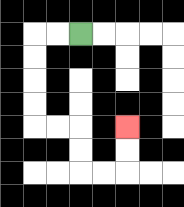{'start': '[3, 1]', 'end': '[5, 5]', 'path_directions': 'L,L,D,D,D,D,R,R,D,D,R,R,U,U', 'path_coordinates': '[[3, 1], [2, 1], [1, 1], [1, 2], [1, 3], [1, 4], [1, 5], [2, 5], [3, 5], [3, 6], [3, 7], [4, 7], [5, 7], [5, 6], [5, 5]]'}